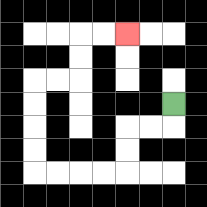{'start': '[7, 4]', 'end': '[5, 1]', 'path_directions': 'D,L,L,D,D,L,L,L,L,U,U,U,U,R,R,U,U,R,R', 'path_coordinates': '[[7, 4], [7, 5], [6, 5], [5, 5], [5, 6], [5, 7], [4, 7], [3, 7], [2, 7], [1, 7], [1, 6], [1, 5], [1, 4], [1, 3], [2, 3], [3, 3], [3, 2], [3, 1], [4, 1], [5, 1]]'}